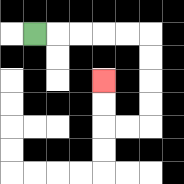{'start': '[1, 1]', 'end': '[4, 3]', 'path_directions': 'R,R,R,R,R,D,D,D,D,L,L,U,U', 'path_coordinates': '[[1, 1], [2, 1], [3, 1], [4, 1], [5, 1], [6, 1], [6, 2], [6, 3], [6, 4], [6, 5], [5, 5], [4, 5], [4, 4], [4, 3]]'}